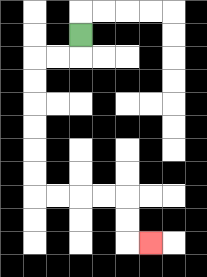{'start': '[3, 1]', 'end': '[6, 10]', 'path_directions': 'D,L,L,D,D,D,D,D,D,R,R,R,R,D,D,R', 'path_coordinates': '[[3, 1], [3, 2], [2, 2], [1, 2], [1, 3], [1, 4], [1, 5], [1, 6], [1, 7], [1, 8], [2, 8], [3, 8], [4, 8], [5, 8], [5, 9], [5, 10], [6, 10]]'}